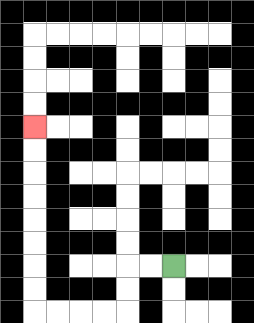{'start': '[7, 11]', 'end': '[1, 5]', 'path_directions': 'L,L,D,D,L,L,L,L,U,U,U,U,U,U,U,U', 'path_coordinates': '[[7, 11], [6, 11], [5, 11], [5, 12], [5, 13], [4, 13], [3, 13], [2, 13], [1, 13], [1, 12], [1, 11], [1, 10], [1, 9], [1, 8], [1, 7], [1, 6], [1, 5]]'}